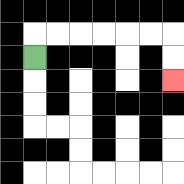{'start': '[1, 2]', 'end': '[7, 3]', 'path_directions': 'U,R,R,R,R,R,R,D,D', 'path_coordinates': '[[1, 2], [1, 1], [2, 1], [3, 1], [4, 1], [5, 1], [6, 1], [7, 1], [7, 2], [7, 3]]'}